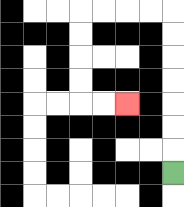{'start': '[7, 7]', 'end': '[5, 4]', 'path_directions': 'U,U,U,U,U,U,U,L,L,L,L,D,D,D,D,R,R', 'path_coordinates': '[[7, 7], [7, 6], [7, 5], [7, 4], [7, 3], [7, 2], [7, 1], [7, 0], [6, 0], [5, 0], [4, 0], [3, 0], [3, 1], [3, 2], [3, 3], [3, 4], [4, 4], [5, 4]]'}